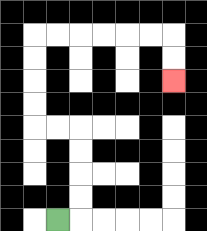{'start': '[2, 9]', 'end': '[7, 3]', 'path_directions': 'R,U,U,U,U,L,L,U,U,U,U,R,R,R,R,R,R,D,D', 'path_coordinates': '[[2, 9], [3, 9], [3, 8], [3, 7], [3, 6], [3, 5], [2, 5], [1, 5], [1, 4], [1, 3], [1, 2], [1, 1], [2, 1], [3, 1], [4, 1], [5, 1], [6, 1], [7, 1], [7, 2], [7, 3]]'}